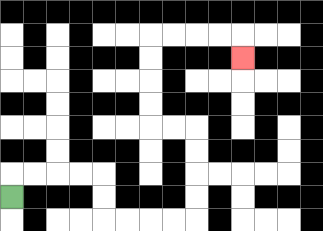{'start': '[0, 8]', 'end': '[10, 2]', 'path_directions': 'U,R,R,R,R,D,D,R,R,R,R,U,U,U,U,L,L,U,U,U,U,R,R,R,R,D', 'path_coordinates': '[[0, 8], [0, 7], [1, 7], [2, 7], [3, 7], [4, 7], [4, 8], [4, 9], [5, 9], [6, 9], [7, 9], [8, 9], [8, 8], [8, 7], [8, 6], [8, 5], [7, 5], [6, 5], [6, 4], [6, 3], [6, 2], [6, 1], [7, 1], [8, 1], [9, 1], [10, 1], [10, 2]]'}